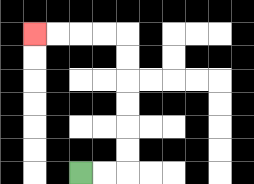{'start': '[3, 7]', 'end': '[1, 1]', 'path_directions': 'R,R,U,U,U,U,U,U,L,L,L,L', 'path_coordinates': '[[3, 7], [4, 7], [5, 7], [5, 6], [5, 5], [5, 4], [5, 3], [5, 2], [5, 1], [4, 1], [3, 1], [2, 1], [1, 1]]'}